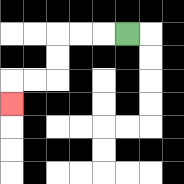{'start': '[5, 1]', 'end': '[0, 4]', 'path_directions': 'L,L,L,D,D,L,L,D', 'path_coordinates': '[[5, 1], [4, 1], [3, 1], [2, 1], [2, 2], [2, 3], [1, 3], [0, 3], [0, 4]]'}